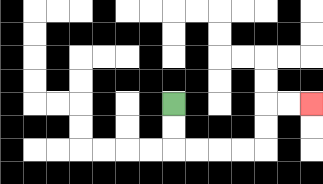{'start': '[7, 4]', 'end': '[13, 4]', 'path_directions': 'D,D,R,R,R,R,U,U,R,R', 'path_coordinates': '[[7, 4], [7, 5], [7, 6], [8, 6], [9, 6], [10, 6], [11, 6], [11, 5], [11, 4], [12, 4], [13, 4]]'}